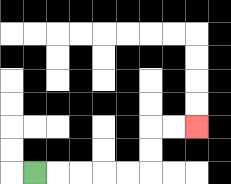{'start': '[1, 7]', 'end': '[8, 5]', 'path_directions': 'R,R,R,R,R,U,U,R,R', 'path_coordinates': '[[1, 7], [2, 7], [3, 7], [4, 7], [5, 7], [6, 7], [6, 6], [6, 5], [7, 5], [8, 5]]'}